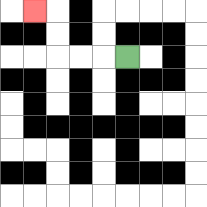{'start': '[5, 2]', 'end': '[1, 0]', 'path_directions': 'L,L,L,U,U,L', 'path_coordinates': '[[5, 2], [4, 2], [3, 2], [2, 2], [2, 1], [2, 0], [1, 0]]'}